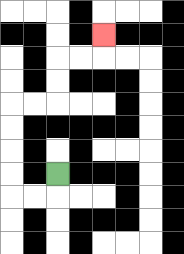{'start': '[2, 7]', 'end': '[4, 1]', 'path_directions': 'D,L,L,U,U,U,U,R,R,U,U,R,R,U', 'path_coordinates': '[[2, 7], [2, 8], [1, 8], [0, 8], [0, 7], [0, 6], [0, 5], [0, 4], [1, 4], [2, 4], [2, 3], [2, 2], [3, 2], [4, 2], [4, 1]]'}